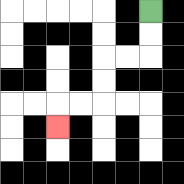{'start': '[6, 0]', 'end': '[2, 5]', 'path_directions': 'D,D,L,L,D,D,L,L,D', 'path_coordinates': '[[6, 0], [6, 1], [6, 2], [5, 2], [4, 2], [4, 3], [4, 4], [3, 4], [2, 4], [2, 5]]'}